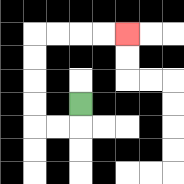{'start': '[3, 4]', 'end': '[5, 1]', 'path_directions': 'D,L,L,U,U,U,U,R,R,R,R', 'path_coordinates': '[[3, 4], [3, 5], [2, 5], [1, 5], [1, 4], [1, 3], [1, 2], [1, 1], [2, 1], [3, 1], [4, 1], [5, 1]]'}